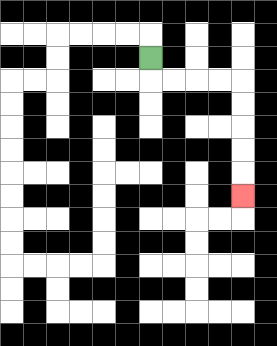{'start': '[6, 2]', 'end': '[10, 8]', 'path_directions': 'D,R,R,R,R,D,D,D,D,D', 'path_coordinates': '[[6, 2], [6, 3], [7, 3], [8, 3], [9, 3], [10, 3], [10, 4], [10, 5], [10, 6], [10, 7], [10, 8]]'}